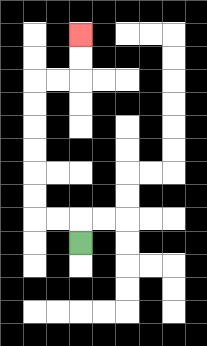{'start': '[3, 10]', 'end': '[3, 1]', 'path_directions': 'U,L,L,U,U,U,U,U,U,R,R,U,U', 'path_coordinates': '[[3, 10], [3, 9], [2, 9], [1, 9], [1, 8], [1, 7], [1, 6], [1, 5], [1, 4], [1, 3], [2, 3], [3, 3], [3, 2], [3, 1]]'}